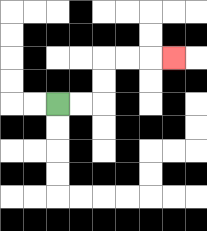{'start': '[2, 4]', 'end': '[7, 2]', 'path_directions': 'R,R,U,U,R,R,R', 'path_coordinates': '[[2, 4], [3, 4], [4, 4], [4, 3], [4, 2], [5, 2], [6, 2], [7, 2]]'}